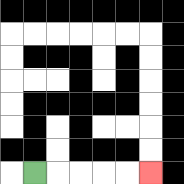{'start': '[1, 7]', 'end': '[6, 7]', 'path_directions': 'R,R,R,R,R', 'path_coordinates': '[[1, 7], [2, 7], [3, 7], [4, 7], [5, 7], [6, 7]]'}